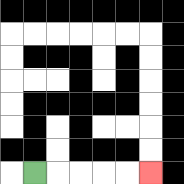{'start': '[1, 7]', 'end': '[6, 7]', 'path_directions': 'R,R,R,R,R', 'path_coordinates': '[[1, 7], [2, 7], [3, 7], [4, 7], [5, 7], [6, 7]]'}